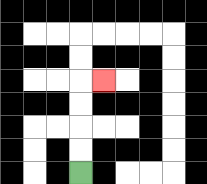{'start': '[3, 7]', 'end': '[4, 3]', 'path_directions': 'U,U,U,U,R', 'path_coordinates': '[[3, 7], [3, 6], [3, 5], [3, 4], [3, 3], [4, 3]]'}